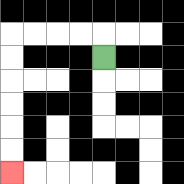{'start': '[4, 2]', 'end': '[0, 7]', 'path_directions': 'U,L,L,L,L,D,D,D,D,D,D', 'path_coordinates': '[[4, 2], [4, 1], [3, 1], [2, 1], [1, 1], [0, 1], [0, 2], [0, 3], [0, 4], [0, 5], [0, 6], [0, 7]]'}